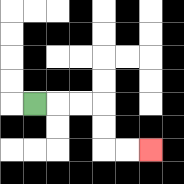{'start': '[1, 4]', 'end': '[6, 6]', 'path_directions': 'R,R,R,D,D,R,R', 'path_coordinates': '[[1, 4], [2, 4], [3, 4], [4, 4], [4, 5], [4, 6], [5, 6], [6, 6]]'}